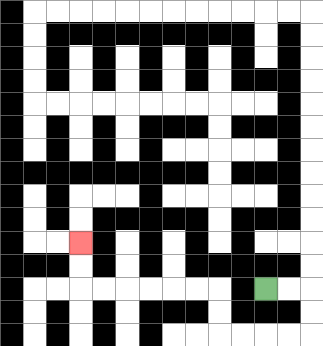{'start': '[11, 12]', 'end': '[3, 10]', 'path_directions': 'R,R,D,D,L,L,L,L,U,U,L,L,L,L,L,L,U,U', 'path_coordinates': '[[11, 12], [12, 12], [13, 12], [13, 13], [13, 14], [12, 14], [11, 14], [10, 14], [9, 14], [9, 13], [9, 12], [8, 12], [7, 12], [6, 12], [5, 12], [4, 12], [3, 12], [3, 11], [3, 10]]'}